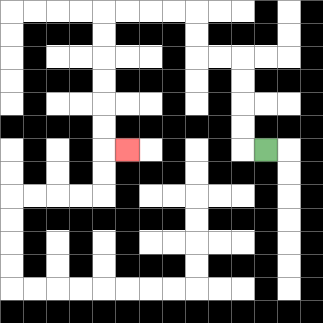{'start': '[11, 6]', 'end': '[5, 6]', 'path_directions': 'L,U,U,U,U,L,L,U,U,L,L,L,L,D,D,D,D,D,D,R', 'path_coordinates': '[[11, 6], [10, 6], [10, 5], [10, 4], [10, 3], [10, 2], [9, 2], [8, 2], [8, 1], [8, 0], [7, 0], [6, 0], [5, 0], [4, 0], [4, 1], [4, 2], [4, 3], [4, 4], [4, 5], [4, 6], [5, 6]]'}